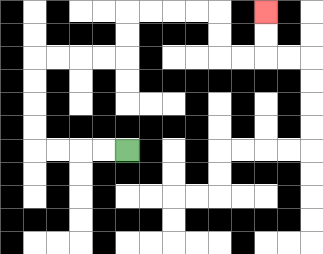{'start': '[5, 6]', 'end': '[11, 0]', 'path_directions': 'L,L,L,L,U,U,U,U,R,R,R,R,U,U,R,R,R,R,D,D,R,R,U,U', 'path_coordinates': '[[5, 6], [4, 6], [3, 6], [2, 6], [1, 6], [1, 5], [1, 4], [1, 3], [1, 2], [2, 2], [3, 2], [4, 2], [5, 2], [5, 1], [5, 0], [6, 0], [7, 0], [8, 0], [9, 0], [9, 1], [9, 2], [10, 2], [11, 2], [11, 1], [11, 0]]'}